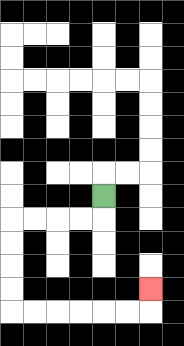{'start': '[4, 8]', 'end': '[6, 12]', 'path_directions': 'D,L,L,L,L,D,D,D,D,R,R,R,R,R,R,U', 'path_coordinates': '[[4, 8], [4, 9], [3, 9], [2, 9], [1, 9], [0, 9], [0, 10], [0, 11], [0, 12], [0, 13], [1, 13], [2, 13], [3, 13], [4, 13], [5, 13], [6, 13], [6, 12]]'}